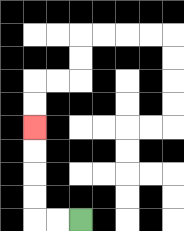{'start': '[3, 9]', 'end': '[1, 5]', 'path_directions': 'L,L,U,U,U,U', 'path_coordinates': '[[3, 9], [2, 9], [1, 9], [1, 8], [1, 7], [1, 6], [1, 5]]'}